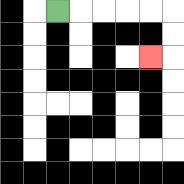{'start': '[2, 0]', 'end': '[6, 2]', 'path_directions': 'R,R,R,R,R,D,D,L', 'path_coordinates': '[[2, 0], [3, 0], [4, 0], [5, 0], [6, 0], [7, 0], [7, 1], [7, 2], [6, 2]]'}